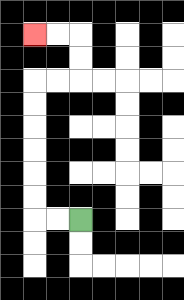{'start': '[3, 9]', 'end': '[1, 1]', 'path_directions': 'L,L,U,U,U,U,U,U,R,R,U,U,L,L', 'path_coordinates': '[[3, 9], [2, 9], [1, 9], [1, 8], [1, 7], [1, 6], [1, 5], [1, 4], [1, 3], [2, 3], [3, 3], [3, 2], [3, 1], [2, 1], [1, 1]]'}